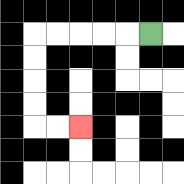{'start': '[6, 1]', 'end': '[3, 5]', 'path_directions': 'L,L,L,L,L,D,D,D,D,R,R', 'path_coordinates': '[[6, 1], [5, 1], [4, 1], [3, 1], [2, 1], [1, 1], [1, 2], [1, 3], [1, 4], [1, 5], [2, 5], [3, 5]]'}